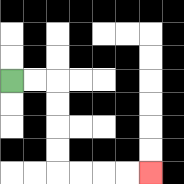{'start': '[0, 3]', 'end': '[6, 7]', 'path_directions': 'R,R,D,D,D,D,R,R,R,R', 'path_coordinates': '[[0, 3], [1, 3], [2, 3], [2, 4], [2, 5], [2, 6], [2, 7], [3, 7], [4, 7], [5, 7], [6, 7]]'}